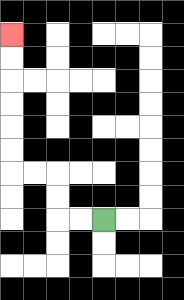{'start': '[4, 9]', 'end': '[0, 1]', 'path_directions': 'L,L,U,U,L,L,U,U,U,U,U,U', 'path_coordinates': '[[4, 9], [3, 9], [2, 9], [2, 8], [2, 7], [1, 7], [0, 7], [0, 6], [0, 5], [0, 4], [0, 3], [0, 2], [0, 1]]'}